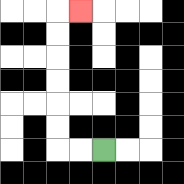{'start': '[4, 6]', 'end': '[3, 0]', 'path_directions': 'L,L,U,U,U,U,U,U,R', 'path_coordinates': '[[4, 6], [3, 6], [2, 6], [2, 5], [2, 4], [2, 3], [2, 2], [2, 1], [2, 0], [3, 0]]'}